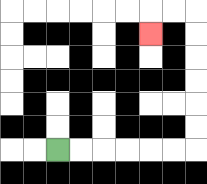{'start': '[2, 6]', 'end': '[6, 1]', 'path_directions': 'R,R,R,R,R,R,U,U,U,U,U,U,L,L,D', 'path_coordinates': '[[2, 6], [3, 6], [4, 6], [5, 6], [6, 6], [7, 6], [8, 6], [8, 5], [8, 4], [8, 3], [8, 2], [8, 1], [8, 0], [7, 0], [6, 0], [6, 1]]'}